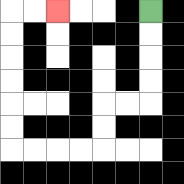{'start': '[6, 0]', 'end': '[2, 0]', 'path_directions': 'D,D,D,D,L,L,D,D,L,L,L,L,U,U,U,U,U,U,R,R', 'path_coordinates': '[[6, 0], [6, 1], [6, 2], [6, 3], [6, 4], [5, 4], [4, 4], [4, 5], [4, 6], [3, 6], [2, 6], [1, 6], [0, 6], [0, 5], [0, 4], [0, 3], [0, 2], [0, 1], [0, 0], [1, 0], [2, 0]]'}